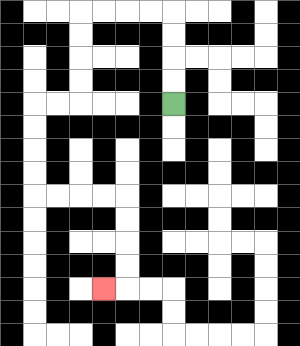{'start': '[7, 4]', 'end': '[4, 12]', 'path_directions': 'U,U,U,U,L,L,L,L,D,D,D,D,L,L,D,D,D,D,R,R,R,R,D,D,D,D,L', 'path_coordinates': '[[7, 4], [7, 3], [7, 2], [7, 1], [7, 0], [6, 0], [5, 0], [4, 0], [3, 0], [3, 1], [3, 2], [3, 3], [3, 4], [2, 4], [1, 4], [1, 5], [1, 6], [1, 7], [1, 8], [2, 8], [3, 8], [4, 8], [5, 8], [5, 9], [5, 10], [5, 11], [5, 12], [4, 12]]'}